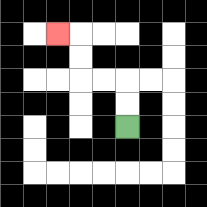{'start': '[5, 5]', 'end': '[2, 1]', 'path_directions': 'U,U,L,L,U,U,L', 'path_coordinates': '[[5, 5], [5, 4], [5, 3], [4, 3], [3, 3], [3, 2], [3, 1], [2, 1]]'}